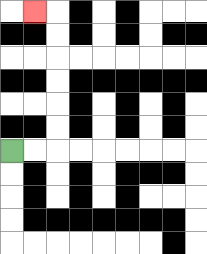{'start': '[0, 6]', 'end': '[1, 0]', 'path_directions': 'R,R,U,U,U,U,U,U,L', 'path_coordinates': '[[0, 6], [1, 6], [2, 6], [2, 5], [2, 4], [2, 3], [2, 2], [2, 1], [2, 0], [1, 0]]'}